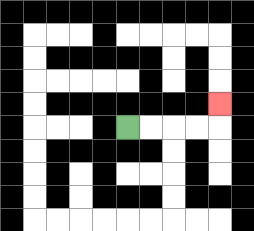{'start': '[5, 5]', 'end': '[9, 4]', 'path_directions': 'R,R,R,R,U', 'path_coordinates': '[[5, 5], [6, 5], [7, 5], [8, 5], [9, 5], [9, 4]]'}